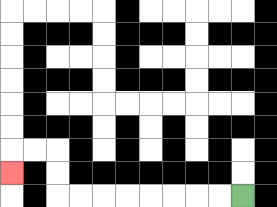{'start': '[10, 8]', 'end': '[0, 7]', 'path_directions': 'L,L,L,L,L,L,L,L,U,U,L,L,D', 'path_coordinates': '[[10, 8], [9, 8], [8, 8], [7, 8], [6, 8], [5, 8], [4, 8], [3, 8], [2, 8], [2, 7], [2, 6], [1, 6], [0, 6], [0, 7]]'}